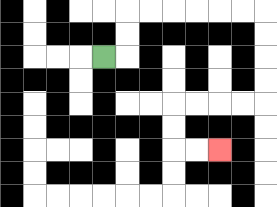{'start': '[4, 2]', 'end': '[9, 6]', 'path_directions': 'R,U,U,R,R,R,R,R,R,D,D,D,D,L,L,L,L,D,D,R,R', 'path_coordinates': '[[4, 2], [5, 2], [5, 1], [5, 0], [6, 0], [7, 0], [8, 0], [9, 0], [10, 0], [11, 0], [11, 1], [11, 2], [11, 3], [11, 4], [10, 4], [9, 4], [8, 4], [7, 4], [7, 5], [7, 6], [8, 6], [9, 6]]'}